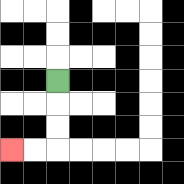{'start': '[2, 3]', 'end': '[0, 6]', 'path_directions': 'D,D,D,L,L', 'path_coordinates': '[[2, 3], [2, 4], [2, 5], [2, 6], [1, 6], [0, 6]]'}